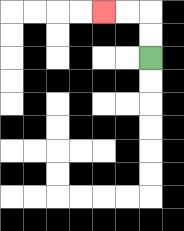{'start': '[6, 2]', 'end': '[4, 0]', 'path_directions': 'U,U,L,L', 'path_coordinates': '[[6, 2], [6, 1], [6, 0], [5, 0], [4, 0]]'}